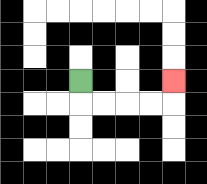{'start': '[3, 3]', 'end': '[7, 3]', 'path_directions': 'D,R,R,R,R,U', 'path_coordinates': '[[3, 3], [3, 4], [4, 4], [5, 4], [6, 4], [7, 4], [7, 3]]'}